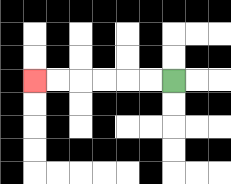{'start': '[7, 3]', 'end': '[1, 3]', 'path_directions': 'L,L,L,L,L,L', 'path_coordinates': '[[7, 3], [6, 3], [5, 3], [4, 3], [3, 3], [2, 3], [1, 3]]'}